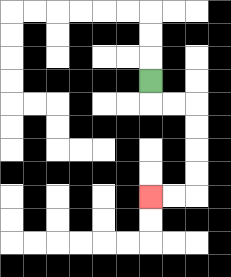{'start': '[6, 3]', 'end': '[6, 8]', 'path_directions': 'D,R,R,D,D,D,D,L,L', 'path_coordinates': '[[6, 3], [6, 4], [7, 4], [8, 4], [8, 5], [8, 6], [8, 7], [8, 8], [7, 8], [6, 8]]'}